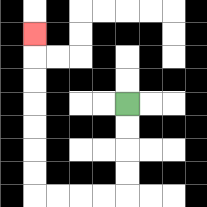{'start': '[5, 4]', 'end': '[1, 1]', 'path_directions': 'D,D,D,D,L,L,L,L,U,U,U,U,U,U,U', 'path_coordinates': '[[5, 4], [5, 5], [5, 6], [5, 7], [5, 8], [4, 8], [3, 8], [2, 8], [1, 8], [1, 7], [1, 6], [1, 5], [1, 4], [1, 3], [1, 2], [1, 1]]'}